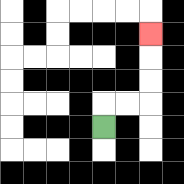{'start': '[4, 5]', 'end': '[6, 1]', 'path_directions': 'U,R,R,U,U,U', 'path_coordinates': '[[4, 5], [4, 4], [5, 4], [6, 4], [6, 3], [6, 2], [6, 1]]'}